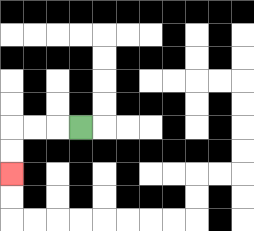{'start': '[3, 5]', 'end': '[0, 7]', 'path_directions': 'L,L,L,D,D', 'path_coordinates': '[[3, 5], [2, 5], [1, 5], [0, 5], [0, 6], [0, 7]]'}